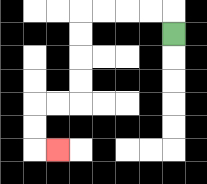{'start': '[7, 1]', 'end': '[2, 6]', 'path_directions': 'U,L,L,L,L,D,D,D,D,L,L,D,D,R', 'path_coordinates': '[[7, 1], [7, 0], [6, 0], [5, 0], [4, 0], [3, 0], [3, 1], [3, 2], [3, 3], [3, 4], [2, 4], [1, 4], [1, 5], [1, 6], [2, 6]]'}